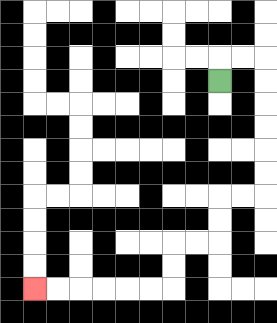{'start': '[9, 3]', 'end': '[1, 12]', 'path_directions': 'U,R,R,D,D,D,D,D,D,L,L,D,D,L,L,D,D,L,L,L,L,L,L', 'path_coordinates': '[[9, 3], [9, 2], [10, 2], [11, 2], [11, 3], [11, 4], [11, 5], [11, 6], [11, 7], [11, 8], [10, 8], [9, 8], [9, 9], [9, 10], [8, 10], [7, 10], [7, 11], [7, 12], [6, 12], [5, 12], [4, 12], [3, 12], [2, 12], [1, 12]]'}